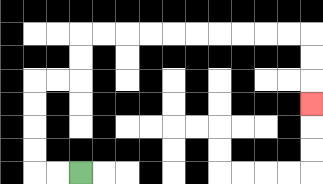{'start': '[3, 7]', 'end': '[13, 4]', 'path_directions': 'L,L,U,U,U,U,R,R,U,U,R,R,R,R,R,R,R,R,R,R,D,D,D', 'path_coordinates': '[[3, 7], [2, 7], [1, 7], [1, 6], [1, 5], [1, 4], [1, 3], [2, 3], [3, 3], [3, 2], [3, 1], [4, 1], [5, 1], [6, 1], [7, 1], [8, 1], [9, 1], [10, 1], [11, 1], [12, 1], [13, 1], [13, 2], [13, 3], [13, 4]]'}